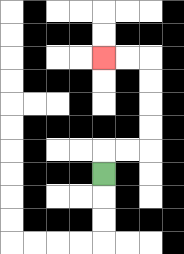{'start': '[4, 7]', 'end': '[4, 2]', 'path_directions': 'U,R,R,U,U,U,U,L,L', 'path_coordinates': '[[4, 7], [4, 6], [5, 6], [6, 6], [6, 5], [6, 4], [6, 3], [6, 2], [5, 2], [4, 2]]'}